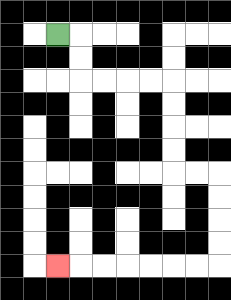{'start': '[2, 1]', 'end': '[2, 11]', 'path_directions': 'R,D,D,R,R,R,R,D,D,D,D,R,R,D,D,D,D,L,L,L,L,L,L,L', 'path_coordinates': '[[2, 1], [3, 1], [3, 2], [3, 3], [4, 3], [5, 3], [6, 3], [7, 3], [7, 4], [7, 5], [7, 6], [7, 7], [8, 7], [9, 7], [9, 8], [9, 9], [9, 10], [9, 11], [8, 11], [7, 11], [6, 11], [5, 11], [4, 11], [3, 11], [2, 11]]'}